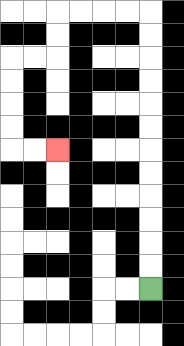{'start': '[6, 12]', 'end': '[2, 6]', 'path_directions': 'U,U,U,U,U,U,U,U,U,U,U,U,L,L,L,L,D,D,L,L,D,D,D,D,R,R', 'path_coordinates': '[[6, 12], [6, 11], [6, 10], [6, 9], [6, 8], [6, 7], [6, 6], [6, 5], [6, 4], [6, 3], [6, 2], [6, 1], [6, 0], [5, 0], [4, 0], [3, 0], [2, 0], [2, 1], [2, 2], [1, 2], [0, 2], [0, 3], [0, 4], [0, 5], [0, 6], [1, 6], [2, 6]]'}